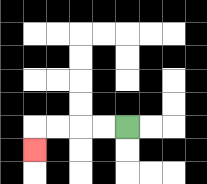{'start': '[5, 5]', 'end': '[1, 6]', 'path_directions': 'L,L,L,L,D', 'path_coordinates': '[[5, 5], [4, 5], [3, 5], [2, 5], [1, 5], [1, 6]]'}